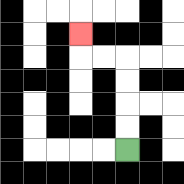{'start': '[5, 6]', 'end': '[3, 1]', 'path_directions': 'U,U,U,U,L,L,U', 'path_coordinates': '[[5, 6], [5, 5], [5, 4], [5, 3], [5, 2], [4, 2], [3, 2], [3, 1]]'}